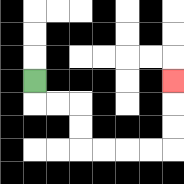{'start': '[1, 3]', 'end': '[7, 3]', 'path_directions': 'D,R,R,D,D,R,R,R,R,U,U,U', 'path_coordinates': '[[1, 3], [1, 4], [2, 4], [3, 4], [3, 5], [3, 6], [4, 6], [5, 6], [6, 6], [7, 6], [7, 5], [7, 4], [7, 3]]'}